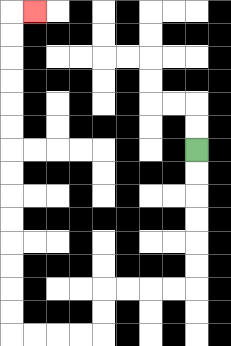{'start': '[8, 6]', 'end': '[1, 0]', 'path_directions': 'D,D,D,D,D,D,L,L,L,L,D,D,L,L,L,L,U,U,U,U,U,U,U,U,U,U,U,U,U,U,R', 'path_coordinates': '[[8, 6], [8, 7], [8, 8], [8, 9], [8, 10], [8, 11], [8, 12], [7, 12], [6, 12], [5, 12], [4, 12], [4, 13], [4, 14], [3, 14], [2, 14], [1, 14], [0, 14], [0, 13], [0, 12], [0, 11], [0, 10], [0, 9], [0, 8], [0, 7], [0, 6], [0, 5], [0, 4], [0, 3], [0, 2], [0, 1], [0, 0], [1, 0]]'}